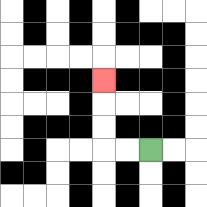{'start': '[6, 6]', 'end': '[4, 3]', 'path_directions': 'L,L,U,U,U', 'path_coordinates': '[[6, 6], [5, 6], [4, 6], [4, 5], [4, 4], [4, 3]]'}